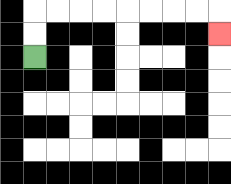{'start': '[1, 2]', 'end': '[9, 1]', 'path_directions': 'U,U,R,R,R,R,R,R,R,R,D', 'path_coordinates': '[[1, 2], [1, 1], [1, 0], [2, 0], [3, 0], [4, 0], [5, 0], [6, 0], [7, 0], [8, 0], [9, 0], [9, 1]]'}